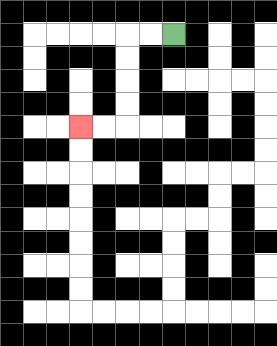{'start': '[7, 1]', 'end': '[3, 5]', 'path_directions': 'L,L,D,D,D,D,L,L', 'path_coordinates': '[[7, 1], [6, 1], [5, 1], [5, 2], [5, 3], [5, 4], [5, 5], [4, 5], [3, 5]]'}